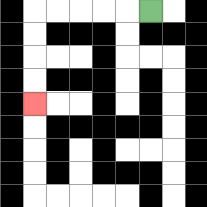{'start': '[6, 0]', 'end': '[1, 4]', 'path_directions': 'L,L,L,L,L,D,D,D,D', 'path_coordinates': '[[6, 0], [5, 0], [4, 0], [3, 0], [2, 0], [1, 0], [1, 1], [1, 2], [1, 3], [1, 4]]'}